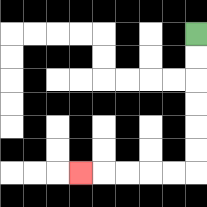{'start': '[8, 1]', 'end': '[3, 7]', 'path_directions': 'D,D,D,D,D,D,L,L,L,L,L', 'path_coordinates': '[[8, 1], [8, 2], [8, 3], [8, 4], [8, 5], [8, 6], [8, 7], [7, 7], [6, 7], [5, 7], [4, 7], [3, 7]]'}